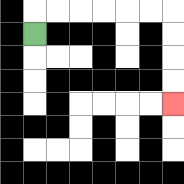{'start': '[1, 1]', 'end': '[7, 4]', 'path_directions': 'U,R,R,R,R,R,R,D,D,D,D', 'path_coordinates': '[[1, 1], [1, 0], [2, 0], [3, 0], [4, 0], [5, 0], [6, 0], [7, 0], [7, 1], [7, 2], [7, 3], [7, 4]]'}